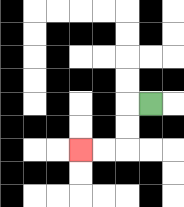{'start': '[6, 4]', 'end': '[3, 6]', 'path_directions': 'L,D,D,L,L', 'path_coordinates': '[[6, 4], [5, 4], [5, 5], [5, 6], [4, 6], [3, 6]]'}